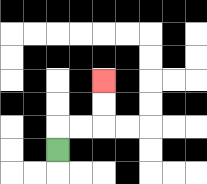{'start': '[2, 6]', 'end': '[4, 3]', 'path_directions': 'U,R,R,U,U', 'path_coordinates': '[[2, 6], [2, 5], [3, 5], [4, 5], [4, 4], [4, 3]]'}